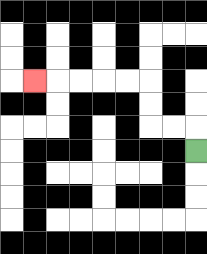{'start': '[8, 6]', 'end': '[1, 3]', 'path_directions': 'U,L,L,U,U,L,L,L,L,L', 'path_coordinates': '[[8, 6], [8, 5], [7, 5], [6, 5], [6, 4], [6, 3], [5, 3], [4, 3], [3, 3], [2, 3], [1, 3]]'}